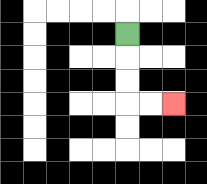{'start': '[5, 1]', 'end': '[7, 4]', 'path_directions': 'D,D,D,R,R', 'path_coordinates': '[[5, 1], [5, 2], [5, 3], [5, 4], [6, 4], [7, 4]]'}